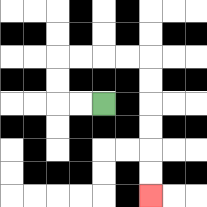{'start': '[4, 4]', 'end': '[6, 8]', 'path_directions': 'L,L,U,U,R,R,R,R,D,D,D,D,D,D', 'path_coordinates': '[[4, 4], [3, 4], [2, 4], [2, 3], [2, 2], [3, 2], [4, 2], [5, 2], [6, 2], [6, 3], [6, 4], [6, 5], [6, 6], [6, 7], [6, 8]]'}